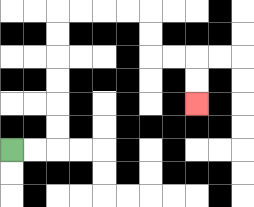{'start': '[0, 6]', 'end': '[8, 4]', 'path_directions': 'R,R,U,U,U,U,U,U,R,R,R,R,D,D,R,R,D,D', 'path_coordinates': '[[0, 6], [1, 6], [2, 6], [2, 5], [2, 4], [2, 3], [2, 2], [2, 1], [2, 0], [3, 0], [4, 0], [5, 0], [6, 0], [6, 1], [6, 2], [7, 2], [8, 2], [8, 3], [8, 4]]'}